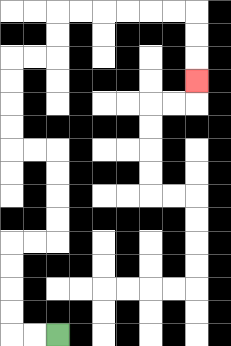{'start': '[2, 14]', 'end': '[8, 3]', 'path_directions': 'L,L,U,U,U,U,R,R,U,U,U,U,L,L,U,U,U,U,R,R,U,U,R,R,R,R,R,R,D,D,D', 'path_coordinates': '[[2, 14], [1, 14], [0, 14], [0, 13], [0, 12], [0, 11], [0, 10], [1, 10], [2, 10], [2, 9], [2, 8], [2, 7], [2, 6], [1, 6], [0, 6], [0, 5], [0, 4], [0, 3], [0, 2], [1, 2], [2, 2], [2, 1], [2, 0], [3, 0], [4, 0], [5, 0], [6, 0], [7, 0], [8, 0], [8, 1], [8, 2], [8, 3]]'}